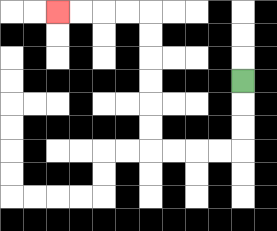{'start': '[10, 3]', 'end': '[2, 0]', 'path_directions': 'D,D,D,L,L,L,L,U,U,U,U,U,U,L,L,L,L', 'path_coordinates': '[[10, 3], [10, 4], [10, 5], [10, 6], [9, 6], [8, 6], [7, 6], [6, 6], [6, 5], [6, 4], [6, 3], [6, 2], [6, 1], [6, 0], [5, 0], [4, 0], [3, 0], [2, 0]]'}